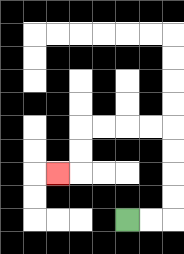{'start': '[5, 9]', 'end': '[2, 7]', 'path_directions': 'R,R,U,U,U,U,L,L,L,L,D,D,L', 'path_coordinates': '[[5, 9], [6, 9], [7, 9], [7, 8], [7, 7], [7, 6], [7, 5], [6, 5], [5, 5], [4, 5], [3, 5], [3, 6], [3, 7], [2, 7]]'}